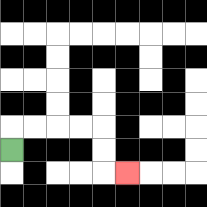{'start': '[0, 6]', 'end': '[5, 7]', 'path_directions': 'U,R,R,R,R,D,D,R', 'path_coordinates': '[[0, 6], [0, 5], [1, 5], [2, 5], [3, 5], [4, 5], [4, 6], [4, 7], [5, 7]]'}